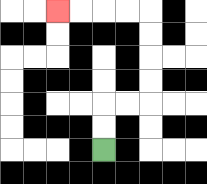{'start': '[4, 6]', 'end': '[2, 0]', 'path_directions': 'U,U,R,R,U,U,U,U,L,L,L,L', 'path_coordinates': '[[4, 6], [4, 5], [4, 4], [5, 4], [6, 4], [6, 3], [6, 2], [6, 1], [6, 0], [5, 0], [4, 0], [3, 0], [2, 0]]'}